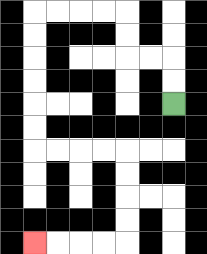{'start': '[7, 4]', 'end': '[1, 10]', 'path_directions': 'U,U,L,L,U,U,L,L,L,L,D,D,D,D,D,D,R,R,R,R,D,D,D,D,L,L,L,L', 'path_coordinates': '[[7, 4], [7, 3], [7, 2], [6, 2], [5, 2], [5, 1], [5, 0], [4, 0], [3, 0], [2, 0], [1, 0], [1, 1], [1, 2], [1, 3], [1, 4], [1, 5], [1, 6], [2, 6], [3, 6], [4, 6], [5, 6], [5, 7], [5, 8], [5, 9], [5, 10], [4, 10], [3, 10], [2, 10], [1, 10]]'}